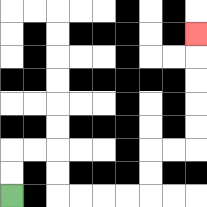{'start': '[0, 8]', 'end': '[8, 1]', 'path_directions': 'U,U,R,R,D,D,R,R,R,R,U,U,R,R,U,U,U,U,U', 'path_coordinates': '[[0, 8], [0, 7], [0, 6], [1, 6], [2, 6], [2, 7], [2, 8], [3, 8], [4, 8], [5, 8], [6, 8], [6, 7], [6, 6], [7, 6], [8, 6], [8, 5], [8, 4], [8, 3], [8, 2], [8, 1]]'}